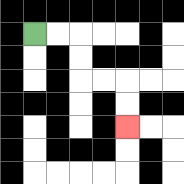{'start': '[1, 1]', 'end': '[5, 5]', 'path_directions': 'R,R,D,D,R,R,D,D', 'path_coordinates': '[[1, 1], [2, 1], [3, 1], [3, 2], [3, 3], [4, 3], [5, 3], [5, 4], [5, 5]]'}